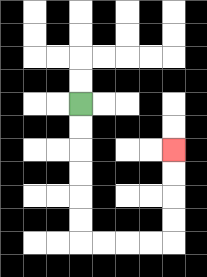{'start': '[3, 4]', 'end': '[7, 6]', 'path_directions': 'D,D,D,D,D,D,R,R,R,R,U,U,U,U', 'path_coordinates': '[[3, 4], [3, 5], [3, 6], [3, 7], [3, 8], [3, 9], [3, 10], [4, 10], [5, 10], [6, 10], [7, 10], [7, 9], [7, 8], [7, 7], [7, 6]]'}